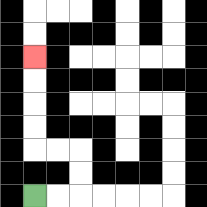{'start': '[1, 8]', 'end': '[1, 2]', 'path_directions': 'R,R,U,U,L,L,U,U,U,U', 'path_coordinates': '[[1, 8], [2, 8], [3, 8], [3, 7], [3, 6], [2, 6], [1, 6], [1, 5], [1, 4], [1, 3], [1, 2]]'}